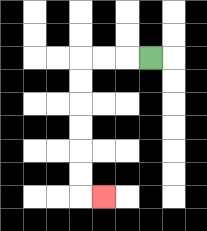{'start': '[6, 2]', 'end': '[4, 8]', 'path_directions': 'L,L,L,D,D,D,D,D,D,R', 'path_coordinates': '[[6, 2], [5, 2], [4, 2], [3, 2], [3, 3], [3, 4], [3, 5], [3, 6], [3, 7], [3, 8], [4, 8]]'}